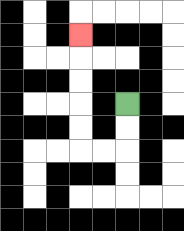{'start': '[5, 4]', 'end': '[3, 1]', 'path_directions': 'D,D,L,L,U,U,U,U,U', 'path_coordinates': '[[5, 4], [5, 5], [5, 6], [4, 6], [3, 6], [3, 5], [3, 4], [3, 3], [3, 2], [3, 1]]'}